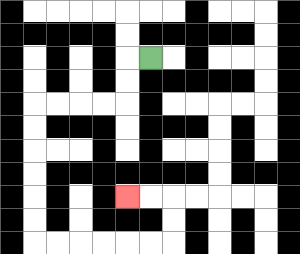{'start': '[6, 2]', 'end': '[5, 8]', 'path_directions': 'L,D,D,L,L,L,L,D,D,D,D,D,D,R,R,R,R,R,R,U,U,L,L', 'path_coordinates': '[[6, 2], [5, 2], [5, 3], [5, 4], [4, 4], [3, 4], [2, 4], [1, 4], [1, 5], [1, 6], [1, 7], [1, 8], [1, 9], [1, 10], [2, 10], [3, 10], [4, 10], [5, 10], [6, 10], [7, 10], [7, 9], [7, 8], [6, 8], [5, 8]]'}